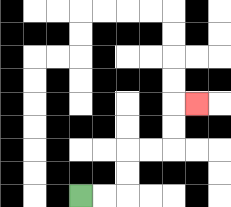{'start': '[3, 8]', 'end': '[8, 4]', 'path_directions': 'R,R,U,U,R,R,U,U,R', 'path_coordinates': '[[3, 8], [4, 8], [5, 8], [5, 7], [5, 6], [6, 6], [7, 6], [7, 5], [7, 4], [8, 4]]'}